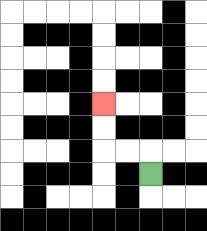{'start': '[6, 7]', 'end': '[4, 4]', 'path_directions': 'U,L,L,U,U', 'path_coordinates': '[[6, 7], [6, 6], [5, 6], [4, 6], [4, 5], [4, 4]]'}